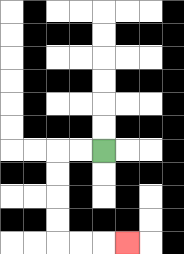{'start': '[4, 6]', 'end': '[5, 10]', 'path_directions': 'L,L,D,D,D,D,R,R,R', 'path_coordinates': '[[4, 6], [3, 6], [2, 6], [2, 7], [2, 8], [2, 9], [2, 10], [3, 10], [4, 10], [5, 10]]'}